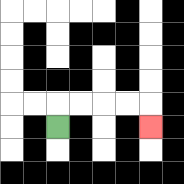{'start': '[2, 5]', 'end': '[6, 5]', 'path_directions': 'U,R,R,R,R,D', 'path_coordinates': '[[2, 5], [2, 4], [3, 4], [4, 4], [5, 4], [6, 4], [6, 5]]'}